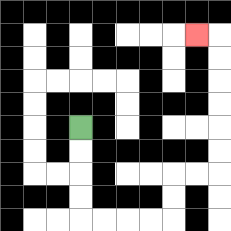{'start': '[3, 5]', 'end': '[8, 1]', 'path_directions': 'D,D,D,D,R,R,R,R,U,U,R,R,U,U,U,U,U,U,L', 'path_coordinates': '[[3, 5], [3, 6], [3, 7], [3, 8], [3, 9], [4, 9], [5, 9], [6, 9], [7, 9], [7, 8], [7, 7], [8, 7], [9, 7], [9, 6], [9, 5], [9, 4], [9, 3], [9, 2], [9, 1], [8, 1]]'}